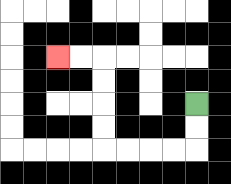{'start': '[8, 4]', 'end': '[2, 2]', 'path_directions': 'D,D,L,L,L,L,U,U,U,U,L,L', 'path_coordinates': '[[8, 4], [8, 5], [8, 6], [7, 6], [6, 6], [5, 6], [4, 6], [4, 5], [4, 4], [4, 3], [4, 2], [3, 2], [2, 2]]'}